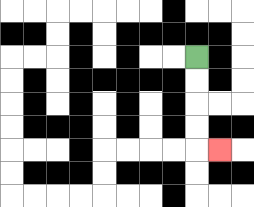{'start': '[8, 2]', 'end': '[9, 6]', 'path_directions': 'D,D,D,D,R', 'path_coordinates': '[[8, 2], [8, 3], [8, 4], [8, 5], [8, 6], [9, 6]]'}